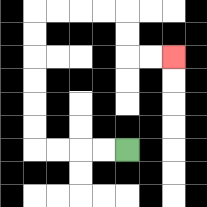{'start': '[5, 6]', 'end': '[7, 2]', 'path_directions': 'L,L,L,L,U,U,U,U,U,U,R,R,R,R,D,D,R,R', 'path_coordinates': '[[5, 6], [4, 6], [3, 6], [2, 6], [1, 6], [1, 5], [1, 4], [1, 3], [1, 2], [1, 1], [1, 0], [2, 0], [3, 0], [4, 0], [5, 0], [5, 1], [5, 2], [6, 2], [7, 2]]'}